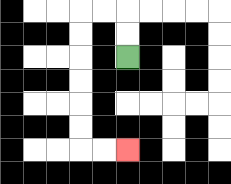{'start': '[5, 2]', 'end': '[5, 6]', 'path_directions': 'U,U,L,L,D,D,D,D,D,D,R,R', 'path_coordinates': '[[5, 2], [5, 1], [5, 0], [4, 0], [3, 0], [3, 1], [3, 2], [3, 3], [3, 4], [3, 5], [3, 6], [4, 6], [5, 6]]'}